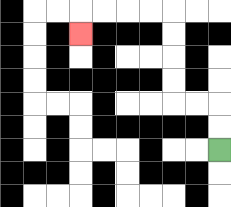{'start': '[9, 6]', 'end': '[3, 1]', 'path_directions': 'U,U,L,L,U,U,U,U,L,L,L,L,D', 'path_coordinates': '[[9, 6], [9, 5], [9, 4], [8, 4], [7, 4], [7, 3], [7, 2], [7, 1], [7, 0], [6, 0], [5, 0], [4, 0], [3, 0], [3, 1]]'}